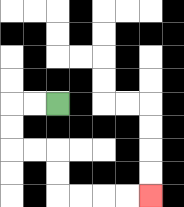{'start': '[2, 4]', 'end': '[6, 8]', 'path_directions': 'L,L,D,D,R,R,D,D,R,R,R,R', 'path_coordinates': '[[2, 4], [1, 4], [0, 4], [0, 5], [0, 6], [1, 6], [2, 6], [2, 7], [2, 8], [3, 8], [4, 8], [5, 8], [6, 8]]'}